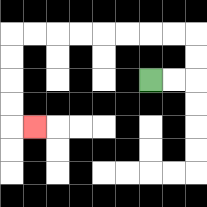{'start': '[6, 3]', 'end': '[1, 5]', 'path_directions': 'R,R,U,U,L,L,L,L,L,L,L,L,D,D,D,D,R', 'path_coordinates': '[[6, 3], [7, 3], [8, 3], [8, 2], [8, 1], [7, 1], [6, 1], [5, 1], [4, 1], [3, 1], [2, 1], [1, 1], [0, 1], [0, 2], [0, 3], [0, 4], [0, 5], [1, 5]]'}